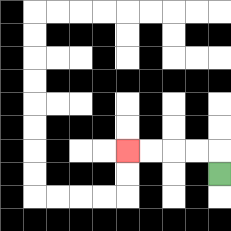{'start': '[9, 7]', 'end': '[5, 6]', 'path_directions': 'U,L,L,L,L', 'path_coordinates': '[[9, 7], [9, 6], [8, 6], [7, 6], [6, 6], [5, 6]]'}